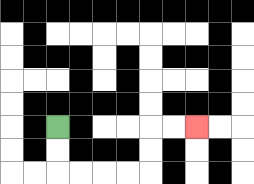{'start': '[2, 5]', 'end': '[8, 5]', 'path_directions': 'D,D,R,R,R,R,U,U,R,R', 'path_coordinates': '[[2, 5], [2, 6], [2, 7], [3, 7], [4, 7], [5, 7], [6, 7], [6, 6], [6, 5], [7, 5], [8, 5]]'}